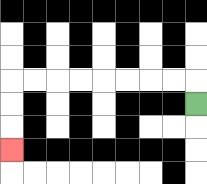{'start': '[8, 4]', 'end': '[0, 6]', 'path_directions': 'U,L,L,L,L,L,L,L,L,D,D,D', 'path_coordinates': '[[8, 4], [8, 3], [7, 3], [6, 3], [5, 3], [4, 3], [3, 3], [2, 3], [1, 3], [0, 3], [0, 4], [0, 5], [0, 6]]'}